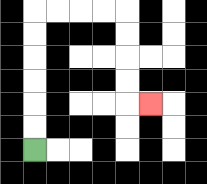{'start': '[1, 6]', 'end': '[6, 4]', 'path_directions': 'U,U,U,U,U,U,R,R,R,R,D,D,D,D,R', 'path_coordinates': '[[1, 6], [1, 5], [1, 4], [1, 3], [1, 2], [1, 1], [1, 0], [2, 0], [3, 0], [4, 0], [5, 0], [5, 1], [5, 2], [5, 3], [5, 4], [6, 4]]'}